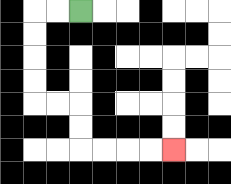{'start': '[3, 0]', 'end': '[7, 6]', 'path_directions': 'L,L,D,D,D,D,R,R,D,D,R,R,R,R', 'path_coordinates': '[[3, 0], [2, 0], [1, 0], [1, 1], [1, 2], [1, 3], [1, 4], [2, 4], [3, 4], [3, 5], [3, 6], [4, 6], [5, 6], [6, 6], [7, 6]]'}